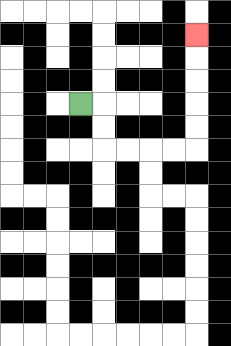{'start': '[3, 4]', 'end': '[8, 1]', 'path_directions': 'R,D,D,R,R,R,R,U,U,U,U,U', 'path_coordinates': '[[3, 4], [4, 4], [4, 5], [4, 6], [5, 6], [6, 6], [7, 6], [8, 6], [8, 5], [8, 4], [8, 3], [8, 2], [8, 1]]'}